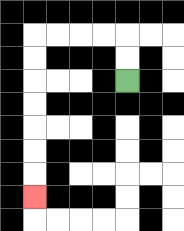{'start': '[5, 3]', 'end': '[1, 8]', 'path_directions': 'U,U,L,L,L,L,D,D,D,D,D,D,D', 'path_coordinates': '[[5, 3], [5, 2], [5, 1], [4, 1], [3, 1], [2, 1], [1, 1], [1, 2], [1, 3], [1, 4], [1, 5], [1, 6], [1, 7], [1, 8]]'}